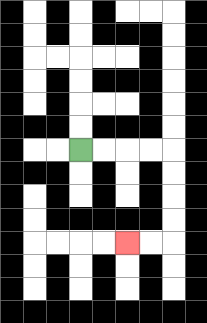{'start': '[3, 6]', 'end': '[5, 10]', 'path_directions': 'R,R,R,R,D,D,D,D,L,L', 'path_coordinates': '[[3, 6], [4, 6], [5, 6], [6, 6], [7, 6], [7, 7], [7, 8], [7, 9], [7, 10], [6, 10], [5, 10]]'}